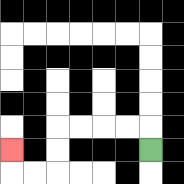{'start': '[6, 6]', 'end': '[0, 6]', 'path_directions': 'U,L,L,L,L,D,D,L,L,U', 'path_coordinates': '[[6, 6], [6, 5], [5, 5], [4, 5], [3, 5], [2, 5], [2, 6], [2, 7], [1, 7], [0, 7], [0, 6]]'}